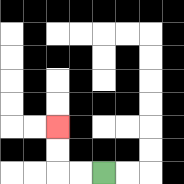{'start': '[4, 7]', 'end': '[2, 5]', 'path_directions': 'L,L,U,U', 'path_coordinates': '[[4, 7], [3, 7], [2, 7], [2, 6], [2, 5]]'}